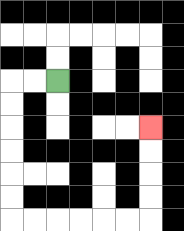{'start': '[2, 3]', 'end': '[6, 5]', 'path_directions': 'L,L,D,D,D,D,D,D,R,R,R,R,R,R,U,U,U,U', 'path_coordinates': '[[2, 3], [1, 3], [0, 3], [0, 4], [0, 5], [0, 6], [0, 7], [0, 8], [0, 9], [1, 9], [2, 9], [3, 9], [4, 9], [5, 9], [6, 9], [6, 8], [6, 7], [6, 6], [6, 5]]'}